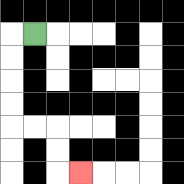{'start': '[1, 1]', 'end': '[3, 7]', 'path_directions': 'L,D,D,D,D,R,R,D,D,R', 'path_coordinates': '[[1, 1], [0, 1], [0, 2], [0, 3], [0, 4], [0, 5], [1, 5], [2, 5], [2, 6], [2, 7], [3, 7]]'}